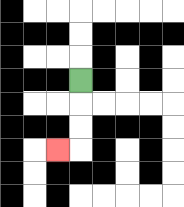{'start': '[3, 3]', 'end': '[2, 6]', 'path_directions': 'D,D,D,L', 'path_coordinates': '[[3, 3], [3, 4], [3, 5], [3, 6], [2, 6]]'}